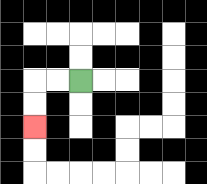{'start': '[3, 3]', 'end': '[1, 5]', 'path_directions': 'L,L,D,D', 'path_coordinates': '[[3, 3], [2, 3], [1, 3], [1, 4], [1, 5]]'}